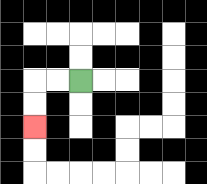{'start': '[3, 3]', 'end': '[1, 5]', 'path_directions': 'L,L,D,D', 'path_coordinates': '[[3, 3], [2, 3], [1, 3], [1, 4], [1, 5]]'}